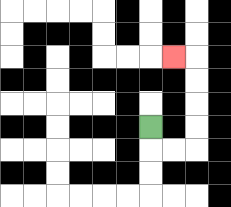{'start': '[6, 5]', 'end': '[7, 2]', 'path_directions': 'D,R,R,U,U,U,U,L', 'path_coordinates': '[[6, 5], [6, 6], [7, 6], [8, 6], [8, 5], [8, 4], [8, 3], [8, 2], [7, 2]]'}